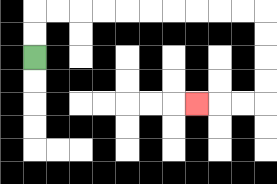{'start': '[1, 2]', 'end': '[8, 4]', 'path_directions': 'U,U,R,R,R,R,R,R,R,R,R,R,D,D,D,D,L,L,L', 'path_coordinates': '[[1, 2], [1, 1], [1, 0], [2, 0], [3, 0], [4, 0], [5, 0], [6, 0], [7, 0], [8, 0], [9, 0], [10, 0], [11, 0], [11, 1], [11, 2], [11, 3], [11, 4], [10, 4], [9, 4], [8, 4]]'}